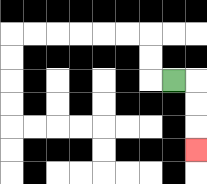{'start': '[7, 3]', 'end': '[8, 6]', 'path_directions': 'R,D,D,D', 'path_coordinates': '[[7, 3], [8, 3], [8, 4], [8, 5], [8, 6]]'}